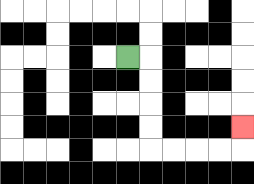{'start': '[5, 2]', 'end': '[10, 5]', 'path_directions': 'R,D,D,D,D,R,R,R,R,U', 'path_coordinates': '[[5, 2], [6, 2], [6, 3], [6, 4], [6, 5], [6, 6], [7, 6], [8, 6], [9, 6], [10, 6], [10, 5]]'}